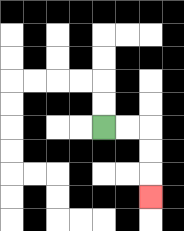{'start': '[4, 5]', 'end': '[6, 8]', 'path_directions': 'R,R,D,D,D', 'path_coordinates': '[[4, 5], [5, 5], [6, 5], [6, 6], [6, 7], [6, 8]]'}